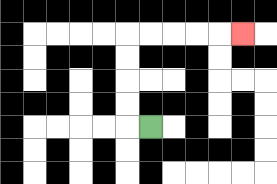{'start': '[6, 5]', 'end': '[10, 1]', 'path_directions': 'L,U,U,U,U,R,R,R,R,R', 'path_coordinates': '[[6, 5], [5, 5], [5, 4], [5, 3], [5, 2], [5, 1], [6, 1], [7, 1], [8, 1], [9, 1], [10, 1]]'}